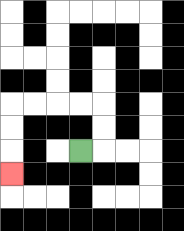{'start': '[3, 6]', 'end': '[0, 7]', 'path_directions': 'R,U,U,L,L,L,L,D,D,D', 'path_coordinates': '[[3, 6], [4, 6], [4, 5], [4, 4], [3, 4], [2, 4], [1, 4], [0, 4], [0, 5], [0, 6], [0, 7]]'}